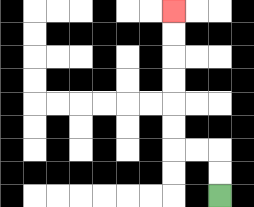{'start': '[9, 8]', 'end': '[7, 0]', 'path_directions': 'U,U,L,L,U,U,U,U,U,U', 'path_coordinates': '[[9, 8], [9, 7], [9, 6], [8, 6], [7, 6], [7, 5], [7, 4], [7, 3], [7, 2], [7, 1], [7, 0]]'}